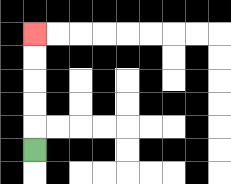{'start': '[1, 6]', 'end': '[1, 1]', 'path_directions': 'U,U,U,U,U', 'path_coordinates': '[[1, 6], [1, 5], [1, 4], [1, 3], [1, 2], [1, 1]]'}